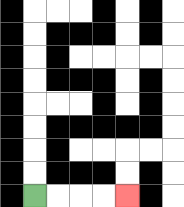{'start': '[1, 8]', 'end': '[5, 8]', 'path_directions': 'R,R,R,R', 'path_coordinates': '[[1, 8], [2, 8], [3, 8], [4, 8], [5, 8]]'}